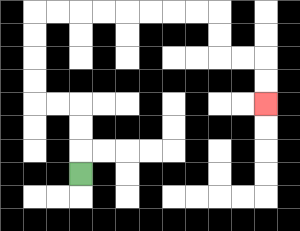{'start': '[3, 7]', 'end': '[11, 4]', 'path_directions': 'U,U,U,L,L,U,U,U,U,R,R,R,R,R,R,R,R,D,D,R,R,D,D', 'path_coordinates': '[[3, 7], [3, 6], [3, 5], [3, 4], [2, 4], [1, 4], [1, 3], [1, 2], [1, 1], [1, 0], [2, 0], [3, 0], [4, 0], [5, 0], [6, 0], [7, 0], [8, 0], [9, 0], [9, 1], [9, 2], [10, 2], [11, 2], [11, 3], [11, 4]]'}